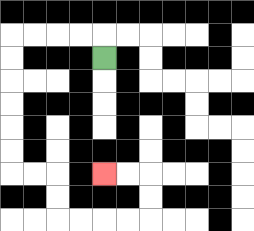{'start': '[4, 2]', 'end': '[4, 7]', 'path_directions': 'U,L,L,L,L,D,D,D,D,D,D,R,R,D,D,R,R,R,R,U,U,L,L', 'path_coordinates': '[[4, 2], [4, 1], [3, 1], [2, 1], [1, 1], [0, 1], [0, 2], [0, 3], [0, 4], [0, 5], [0, 6], [0, 7], [1, 7], [2, 7], [2, 8], [2, 9], [3, 9], [4, 9], [5, 9], [6, 9], [6, 8], [6, 7], [5, 7], [4, 7]]'}